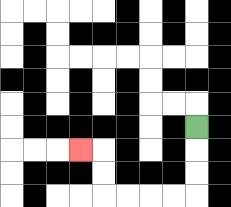{'start': '[8, 5]', 'end': '[3, 6]', 'path_directions': 'D,D,D,L,L,L,L,U,U,L', 'path_coordinates': '[[8, 5], [8, 6], [8, 7], [8, 8], [7, 8], [6, 8], [5, 8], [4, 8], [4, 7], [4, 6], [3, 6]]'}